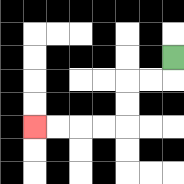{'start': '[7, 2]', 'end': '[1, 5]', 'path_directions': 'D,L,L,D,D,L,L,L,L', 'path_coordinates': '[[7, 2], [7, 3], [6, 3], [5, 3], [5, 4], [5, 5], [4, 5], [3, 5], [2, 5], [1, 5]]'}